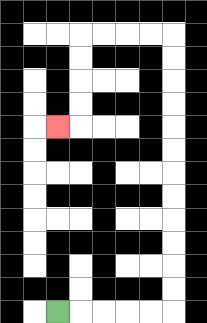{'start': '[2, 13]', 'end': '[2, 5]', 'path_directions': 'R,R,R,R,R,U,U,U,U,U,U,U,U,U,U,U,U,L,L,L,L,D,D,D,D,L', 'path_coordinates': '[[2, 13], [3, 13], [4, 13], [5, 13], [6, 13], [7, 13], [7, 12], [7, 11], [7, 10], [7, 9], [7, 8], [7, 7], [7, 6], [7, 5], [7, 4], [7, 3], [7, 2], [7, 1], [6, 1], [5, 1], [4, 1], [3, 1], [3, 2], [3, 3], [3, 4], [3, 5], [2, 5]]'}